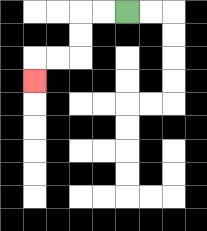{'start': '[5, 0]', 'end': '[1, 3]', 'path_directions': 'L,L,D,D,L,L,D', 'path_coordinates': '[[5, 0], [4, 0], [3, 0], [3, 1], [3, 2], [2, 2], [1, 2], [1, 3]]'}